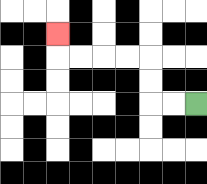{'start': '[8, 4]', 'end': '[2, 1]', 'path_directions': 'L,L,U,U,L,L,L,L,U', 'path_coordinates': '[[8, 4], [7, 4], [6, 4], [6, 3], [6, 2], [5, 2], [4, 2], [3, 2], [2, 2], [2, 1]]'}